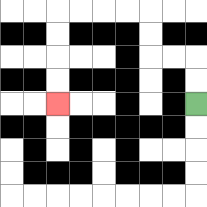{'start': '[8, 4]', 'end': '[2, 4]', 'path_directions': 'U,U,L,L,U,U,L,L,L,L,D,D,D,D', 'path_coordinates': '[[8, 4], [8, 3], [8, 2], [7, 2], [6, 2], [6, 1], [6, 0], [5, 0], [4, 0], [3, 0], [2, 0], [2, 1], [2, 2], [2, 3], [2, 4]]'}